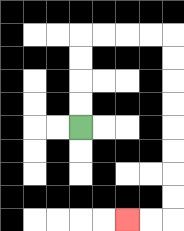{'start': '[3, 5]', 'end': '[5, 9]', 'path_directions': 'U,U,U,U,R,R,R,R,D,D,D,D,D,D,D,D,L,L', 'path_coordinates': '[[3, 5], [3, 4], [3, 3], [3, 2], [3, 1], [4, 1], [5, 1], [6, 1], [7, 1], [7, 2], [7, 3], [7, 4], [7, 5], [7, 6], [7, 7], [7, 8], [7, 9], [6, 9], [5, 9]]'}